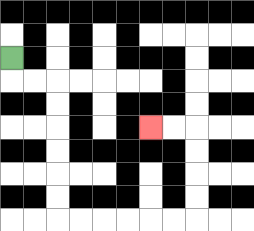{'start': '[0, 2]', 'end': '[6, 5]', 'path_directions': 'D,R,R,D,D,D,D,D,D,R,R,R,R,R,R,U,U,U,U,L,L', 'path_coordinates': '[[0, 2], [0, 3], [1, 3], [2, 3], [2, 4], [2, 5], [2, 6], [2, 7], [2, 8], [2, 9], [3, 9], [4, 9], [5, 9], [6, 9], [7, 9], [8, 9], [8, 8], [8, 7], [8, 6], [8, 5], [7, 5], [6, 5]]'}